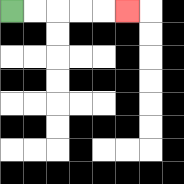{'start': '[0, 0]', 'end': '[5, 0]', 'path_directions': 'R,R,R,R,R', 'path_coordinates': '[[0, 0], [1, 0], [2, 0], [3, 0], [4, 0], [5, 0]]'}